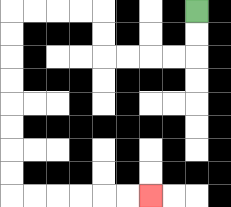{'start': '[8, 0]', 'end': '[6, 8]', 'path_directions': 'D,D,L,L,L,L,U,U,L,L,L,L,D,D,D,D,D,D,D,D,R,R,R,R,R,R', 'path_coordinates': '[[8, 0], [8, 1], [8, 2], [7, 2], [6, 2], [5, 2], [4, 2], [4, 1], [4, 0], [3, 0], [2, 0], [1, 0], [0, 0], [0, 1], [0, 2], [0, 3], [0, 4], [0, 5], [0, 6], [0, 7], [0, 8], [1, 8], [2, 8], [3, 8], [4, 8], [5, 8], [6, 8]]'}